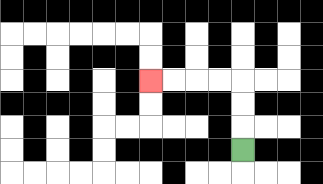{'start': '[10, 6]', 'end': '[6, 3]', 'path_directions': 'U,U,U,L,L,L,L', 'path_coordinates': '[[10, 6], [10, 5], [10, 4], [10, 3], [9, 3], [8, 3], [7, 3], [6, 3]]'}